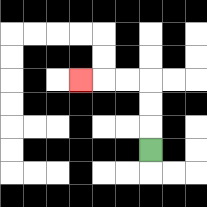{'start': '[6, 6]', 'end': '[3, 3]', 'path_directions': 'U,U,U,L,L,L', 'path_coordinates': '[[6, 6], [6, 5], [6, 4], [6, 3], [5, 3], [4, 3], [3, 3]]'}